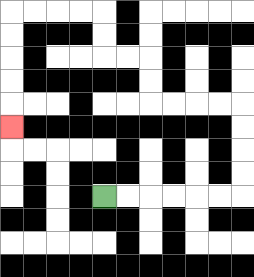{'start': '[4, 8]', 'end': '[0, 5]', 'path_directions': 'R,R,R,R,R,R,U,U,U,U,L,L,L,L,U,U,L,L,U,U,L,L,L,L,D,D,D,D,D', 'path_coordinates': '[[4, 8], [5, 8], [6, 8], [7, 8], [8, 8], [9, 8], [10, 8], [10, 7], [10, 6], [10, 5], [10, 4], [9, 4], [8, 4], [7, 4], [6, 4], [6, 3], [6, 2], [5, 2], [4, 2], [4, 1], [4, 0], [3, 0], [2, 0], [1, 0], [0, 0], [0, 1], [0, 2], [0, 3], [0, 4], [0, 5]]'}